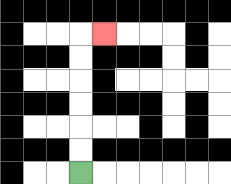{'start': '[3, 7]', 'end': '[4, 1]', 'path_directions': 'U,U,U,U,U,U,R', 'path_coordinates': '[[3, 7], [3, 6], [3, 5], [3, 4], [3, 3], [3, 2], [3, 1], [4, 1]]'}